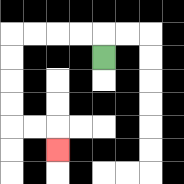{'start': '[4, 2]', 'end': '[2, 6]', 'path_directions': 'U,L,L,L,L,D,D,D,D,R,R,D', 'path_coordinates': '[[4, 2], [4, 1], [3, 1], [2, 1], [1, 1], [0, 1], [0, 2], [0, 3], [0, 4], [0, 5], [1, 5], [2, 5], [2, 6]]'}